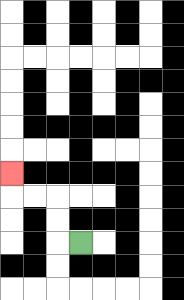{'start': '[3, 10]', 'end': '[0, 7]', 'path_directions': 'L,U,U,L,L,U', 'path_coordinates': '[[3, 10], [2, 10], [2, 9], [2, 8], [1, 8], [0, 8], [0, 7]]'}